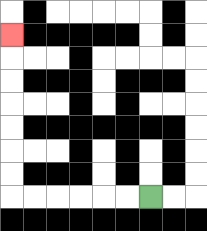{'start': '[6, 8]', 'end': '[0, 1]', 'path_directions': 'L,L,L,L,L,L,U,U,U,U,U,U,U', 'path_coordinates': '[[6, 8], [5, 8], [4, 8], [3, 8], [2, 8], [1, 8], [0, 8], [0, 7], [0, 6], [0, 5], [0, 4], [0, 3], [0, 2], [0, 1]]'}